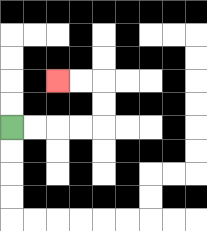{'start': '[0, 5]', 'end': '[2, 3]', 'path_directions': 'R,R,R,R,U,U,L,L', 'path_coordinates': '[[0, 5], [1, 5], [2, 5], [3, 5], [4, 5], [4, 4], [4, 3], [3, 3], [2, 3]]'}